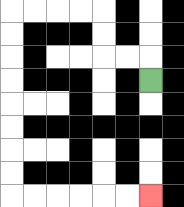{'start': '[6, 3]', 'end': '[6, 8]', 'path_directions': 'U,L,L,U,U,L,L,L,L,D,D,D,D,D,D,D,D,R,R,R,R,R,R', 'path_coordinates': '[[6, 3], [6, 2], [5, 2], [4, 2], [4, 1], [4, 0], [3, 0], [2, 0], [1, 0], [0, 0], [0, 1], [0, 2], [0, 3], [0, 4], [0, 5], [0, 6], [0, 7], [0, 8], [1, 8], [2, 8], [3, 8], [4, 8], [5, 8], [6, 8]]'}